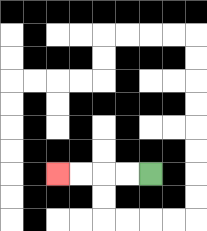{'start': '[6, 7]', 'end': '[2, 7]', 'path_directions': 'L,L,L,L', 'path_coordinates': '[[6, 7], [5, 7], [4, 7], [3, 7], [2, 7]]'}